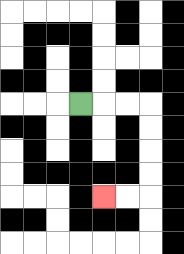{'start': '[3, 4]', 'end': '[4, 8]', 'path_directions': 'R,R,R,D,D,D,D,L,L', 'path_coordinates': '[[3, 4], [4, 4], [5, 4], [6, 4], [6, 5], [6, 6], [6, 7], [6, 8], [5, 8], [4, 8]]'}